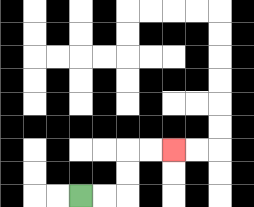{'start': '[3, 8]', 'end': '[7, 6]', 'path_directions': 'R,R,U,U,R,R', 'path_coordinates': '[[3, 8], [4, 8], [5, 8], [5, 7], [5, 6], [6, 6], [7, 6]]'}